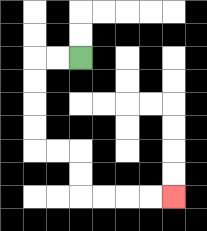{'start': '[3, 2]', 'end': '[7, 8]', 'path_directions': 'L,L,D,D,D,D,R,R,D,D,R,R,R,R', 'path_coordinates': '[[3, 2], [2, 2], [1, 2], [1, 3], [1, 4], [1, 5], [1, 6], [2, 6], [3, 6], [3, 7], [3, 8], [4, 8], [5, 8], [6, 8], [7, 8]]'}